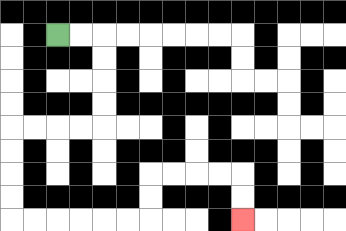{'start': '[2, 1]', 'end': '[10, 9]', 'path_directions': 'R,R,D,D,D,D,L,L,L,L,D,D,D,D,R,R,R,R,R,R,U,U,R,R,R,R,D,D', 'path_coordinates': '[[2, 1], [3, 1], [4, 1], [4, 2], [4, 3], [4, 4], [4, 5], [3, 5], [2, 5], [1, 5], [0, 5], [0, 6], [0, 7], [0, 8], [0, 9], [1, 9], [2, 9], [3, 9], [4, 9], [5, 9], [6, 9], [6, 8], [6, 7], [7, 7], [8, 7], [9, 7], [10, 7], [10, 8], [10, 9]]'}